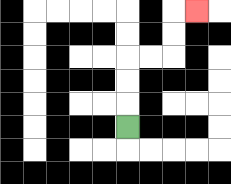{'start': '[5, 5]', 'end': '[8, 0]', 'path_directions': 'U,U,U,R,R,U,U,R', 'path_coordinates': '[[5, 5], [5, 4], [5, 3], [5, 2], [6, 2], [7, 2], [7, 1], [7, 0], [8, 0]]'}